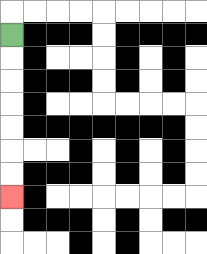{'start': '[0, 1]', 'end': '[0, 8]', 'path_directions': 'D,D,D,D,D,D,D', 'path_coordinates': '[[0, 1], [0, 2], [0, 3], [0, 4], [0, 5], [0, 6], [0, 7], [0, 8]]'}